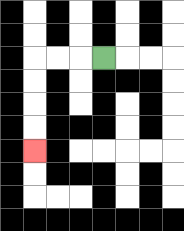{'start': '[4, 2]', 'end': '[1, 6]', 'path_directions': 'L,L,L,D,D,D,D', 'path_coordinates': '[[4, 2], [3, 2], [2, 2], [1, 2], [1, 3], [1, 4], [1, 5], [1, 6]]'}